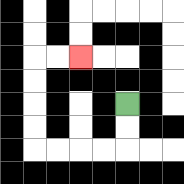{'start': '[5, 4]', 'end': '[3, 2]', 'path_directions': 'D,D,L,L,L,L,U,U,U,U,R,R', 'path_coordinates': '[[5, 4], [5, 5], [5, 6], [4, 6], [3, 6], [2, 6], [1, 6], [1, 5], [1, 4], [1, 3], [1, 2], [2, 2], [3, 2]]'}